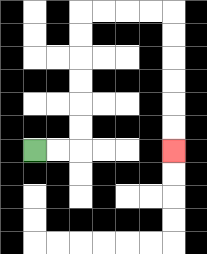{'start': '[1, 6]', 'end': '[7, 6]', 'path_directions': 'R,R,U,U,U,U,U,U,R,R,R,R,D,D,D,D,D,D', 'path_coordinates': '[[1, 6], [2, 6], [3, 6], [3, 5], [3, 4], [3, 3], [3, 2], [3, 1], [3, 0], [4, 0], [5, 0], [6, 0], [7, 0], [7, 1], [7, 2], [7, 3], [7, 4], [7, 5], [7, 6]]'}